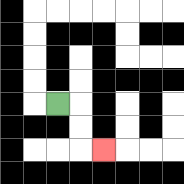{'start': '[2, 4]', 'end': '[4, 6]', 'path_directions': 'R,D,D,R', 'path_coordinates': '[[2, 4], [3, 4], [3, 5], [3, 6], [4, 6]]'}